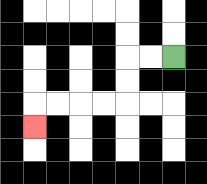{'start': '[7, 2]', 'end': '[1, 5]', 'path_directions': 'L,L,D,D,L,L,L,L,D', 'path_coordinates': '[[7, 2], [6, 2], [5, 2], [5, 3], [5, 4], [4, 4], [3, 4], [2, 4], [1, 4], [1, 5]]'}